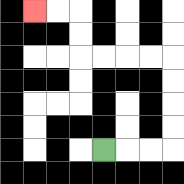{'start': '[4, 6]', 'end': '[1, 0]', 'path_directions': 'R,R,R,U,U,U,U,L,L,L,L,U,U,L,L', 'path_coordinates': '[[4, 6], [5, 6], [6, 6], [7, 6], [7, 5], [7, 4], [7, 3], [7, 2], [6, 2], [5, 2], [4, 2], [3, 2], [3, 1], [3, 0], [2, 0], [1, 0]]'}